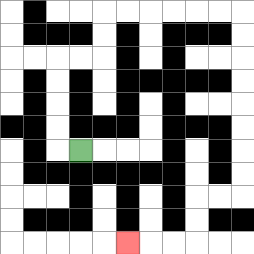{'start': '[3, 6]', 'end': '[5, 10]', 'path_directions': 'L,U,U,U,U,R,R,U,U,R,R,R,R,R,R,D,D,D,D,D,D,D,D,L,L,D,D,L,L,L', 'path_coordinates': '[[3, 6], [2, 6], [2, 5], [2, 4], [2, 3], [2, 2], [3, 2], [4, 2], [4, 1], [4, 0], [5, 0], [6, 0], [7, 0], [8, 0], [9, 0], [10, 0], [10, 1], [10, 2], [10, 3], [10, 4], [10, 5], [10, 6], [10, 7], [10, 8], [9, 8], [8, 8], [8, 9], [8, 10], [7, 10], [6, 10], [5, 10]]'}